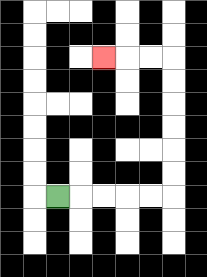{'start': '[2, 8]', 'end': '[4, 2]', 'path_directions': 'R,R,R,R,R,U,U,U,U,U,U,L,L,L', 'path_coordinates': '[[2, 8], [3, 8], [4, 8], [5, 8], [6, 8], [7, 8], [7, 7], [7, 6], [7, 5], [7, 4], [7, 3], [7, 2], [6, 2], [5, 2], [4, 2]]'}